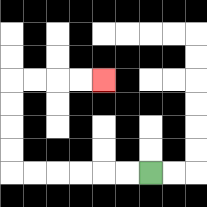{'start': '[6, 7]', 'end': '[4, 3]', 'path_directions': 'L,L,L,L,L,L,U,U,U,U,R,R,R,R', 'path_coordinates': '[[6, 7], [5, 7], [4, 7], [3, 7], [2, 7], [1, 7], [0, 7], [0, 6], [0, 5], [0, 4], [0, 3], [1, 3], [2, 3], [3, 3], [4, 3]]'}